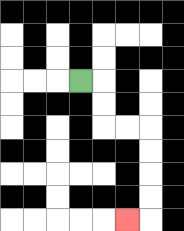{'start': '[3, 3]', 'end': '[5, 9]', 'path_directions': 'R,D,D,R,R,D,D,D,D,L', 'path_coordinates': '[[3, 3], [4, 3], [4, 4], [4, 5], [5, 5], [6, 5], [6, 6], [6, 7], [6, 8], [6, 9], [5, 9]]'}